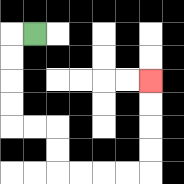{'start': '[1, 1]', 'end': '[6, 3]', 'path_directions': 'L,D,D,D,D,R,R,D,D,R,R,R,R,U,U,U,U', 'path_coordinates': '[[1, 1], [0, 1], [0, 2], [0, 3], [0, 4], [0, 5], [1, 5], [2, 5], [2, 6], [2, 7], [3, 7], [4, 7], [5, 7], [6, 7], [6, 6], [6, 5], [6, 4], [6, 3]]'}